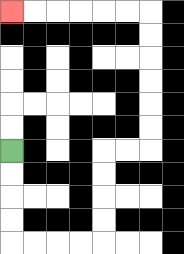{'start': '[0, 6]', 'end': '[0, 0]', 'path_directions': 'D,D,D,D,R,R,R,R,U,U,U,U,R,R,U,U,U,U,U,U,L,L,L,L,L,L', 'path_coordinates': '[[0, 6], [0, 7], [0, 8], [0, 9], [0, 10], [1, 10], [2, 10], [3, 10], [4, 10], [4, 9], [4, 8], [4, 7], [4, 6], [5, 6], [6, 6], [6, 5], [6, 4], [6, 3], [6, 2], [6, 1], [6, 0], [5, 0], [4, 0], [3, 0], [2, 0], [1, 0], [0, 0]]'}